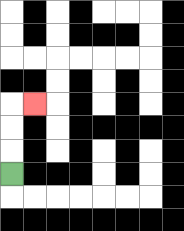{'start': '[0, 7]', 'end': '[1, 4]', 'path_directions': 'U,U,U,R', 'path_coordinates': '[[0, 7], [0, 6], [0, 5], [0, 4], [1, 4]]'}